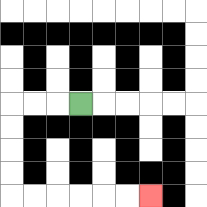{'start': '[3, 4]', 'end': '[6, 8]', 'path_directions': 'L,L,L,D,D,D,D,R,R,R,R,R,R', 'path_coordinates': '[[3, 4], [2, 4], [1, 4], [0, 4], [0, 5], [0, 6], [0, 7], [0, 8], [1, 8], [2, 8], [3, 8], [4, 8], [5, 8], [6, 8]]'}